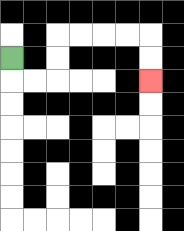{'start': '[0, 2]', 'end': '[6, 3]', 'path_directions': 'D,R,R,U,U,R,R,R,R,D,D', 'path_coordinates': '[[0, 2], [0, 3], [1, 3], [2, 3], [2, 2], [2, 1], [3, 1], [4, 1], [5, 1], [6, 1], [6, 2], [6, 3]]'}